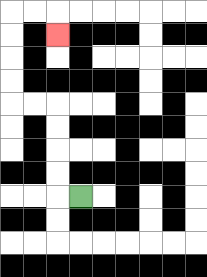{'start': '[3, 8]', 'end': '[2, 1]', 'path_directions': 'L,U,U,U,U,L,L,U,U,U,U,R,R,D', 'path_coordinates': '[[3, 8], [2, 8], [2, 7], [2, 6], [2, 5], [2, 4], [1, 4], [0, 4], [0, 3], [0, 2], [0, 1], [0, 0], [1, 0], [2, 0], [2, 1]]'}